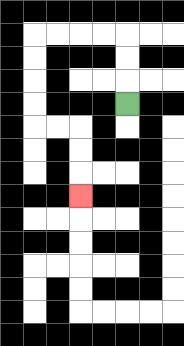{'start': '[5, 4]', 'end': '[3, 8]', 'path_directions': 'U,U,U,L,L,L,L,D,D,D,D,R,R,D,D,D', 'path_coordinates': '[[5, 4], [5, 3], [5, 2], [5, 1], [4, 1], [3, 1], [2, 1], [1, 1], [1, 2], [1, 3], [1, 4], [1, 5], [2, 5], [3, 5], [3, 6], [3, 7], [3, 8]]'}